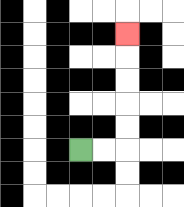{'start': '[3, 6]', 'end': '[5, 1]', 'path_directions': 'R,R,U,U,U,U,U', 'path_coordinates': '[[3, 6], [4, 6], [5, 6], [5, 5], [5, 4], [5, 3], [5, 2], [5, 1]]'}